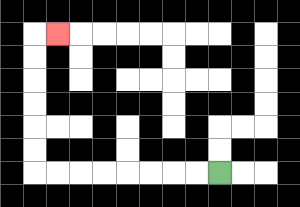{'start': '[9, 7]', 'end': '[2, 1]', 'path_directions': 'L,L,L,L,L,L,L,L,U,U,U,U,U,U,R', 'path_coordinates': '[[9, 7], [8, 7], [7, 7], [6, 7], [5, 7], [4, 7], [3, 7], [2, 7], [1, 7], [1, 6], [1, 5], [1, 4], [1, 3], [1, 2], [1, 1], [2, 1]]'}